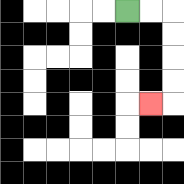{'start': '[5, 0]', 'end': '[6, 4]', 'path_directions': 'R,R,D,D,D,D,L', 'path_coordinates': '[[5, 0], [6, 0], [7, 0], [7, 1], [7, 2], [7, 3], [7, 4], [6, 4]]'}